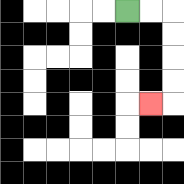{'start': '[5, 0]', 'end': '[6, 4]', 'path_directions': 'R,R,D,D,D,D,L', 'path_coordinates': '[[5, 0], [6, 0], [7, 0], [7, 1], [7, 2], [7, 3], [7, 4], [6, 4]]'}